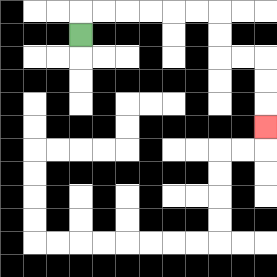{'start': '[3, 1]', 'end': '[11, 5]', 'path_directions': 'U,R,R,R,R,R,R,D,D,R,R,D,D,D', 'path_coordinates': '[[3, 1], [3, 0], [4, 0], [5, 0], [6, 0], [7, 0], [8, 0], [9, 0], [9, 1], [9, 2], [10, 2], [11, 2], [11, 3], [11, 4], [11, 5]]'}